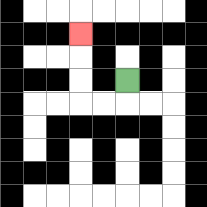{'start': '[5, 3]', 'end': '[3, 1]', 'path_directions': 'D,L,L,U,U,U', 'path_coordinates': '[[5, 3], [5, 4], [4, 4], [3, 4], [3, 3], [3, 2], [3, 1]]'}